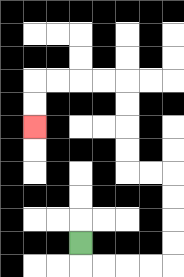{'start': '[3, 10]', 'end': '[1, 5]', 'path_directions': 'D,R,R,R,R,U,U,U,U,L,L,U,U,U,U,L,L,L,L,D,D', 'path_coordinates': '[[3, 10], [3, 11], [4, 11], [5, 11], [6, 11], [7, 11], [7, 10], [7, 9], [7, 8], [7, 7], [6, 7], [5, 7], [5, 6], [5, 5], [5, 4], [5, 3], [4, 3], [3, 3], [2, 3], [1, 3], [1, 4], [1, 5]]'}